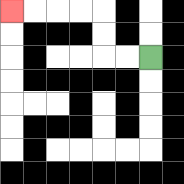{'start': '[6, 2]', 'end': '[0, 0]', 'path_directions': 'L,L,U,U,L,L,L,L', 'path_coordinates': '[[6, 2], [5, 2], [4, 2], [4, 1], [4, 0], [3, 0], [2, 0], [1, 0], [0, 0]]'}